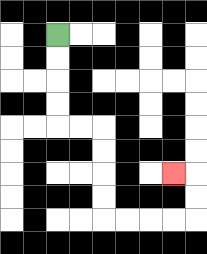{'start': '[2, 1]', 'end': '[7, 7]', 'path_directions': 'D,D,D,D,R,R,D,D,D,D,R,R,R,R,U,U,L', 'path_coordinates': '[[2, 1], [2, 2], [2, 3], [2, 4], [2, 5], [3, 5], [4, 5], [4, 6], [4, 7], [4, 8], [4, 9], [5, 9], [6, 9], [7, 9], [8, 9], [8, 8], [8, 7], [7, 7]]'}